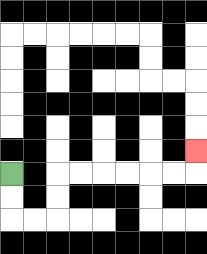{'start': '[0, 7]', 'end': '[8, 6]', 'path_directions': 'D,D,R,R,U,U,R,R,R,R,R,R,U', 'path_coordinates': '[[0, 7], [0, 8], [0, 9], [1, 9], [2, 9], [2, 8], [2, 7], [3, 7], [4, 7], [5, 7], [6, 7], [7, 7], [8, 7], [8, 6]]'}